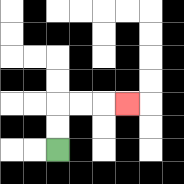{'start': '[2, 6]', 'end': '[5, 4]', 'path_directions': 'U,U,R,R,R', 'path_coordinates': '[[2, 6], [2, 5], [2, 4], [3, 4], [4, 4], [5, 4]]'}